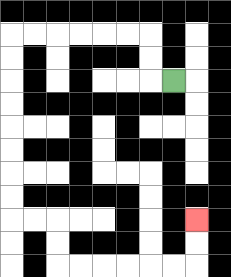{'start': '[7, 3]', 'end': '[8, 9]', 'path_directions': 'L,U,U,L,L,L,L,L,L,D,D,D,D,D,D,D,D,R,R,D,D,R,R,R,R,R,R,U,U', 'path_coordinates': '[[7, 3], [6, 3], [6, 2], [6, 1], [5, 1], [4, 1], [3, 1], [2, 1], [1, 1], [0, 1], [0, 2], [0, 3], [0, 4], [0, 5], [0, 6], [0, 7], [0, 8], [0, 9], [1, 9], [2, 9], [2, 10], [2, 11], [3, 11], [4, 11], [5, 11], [6, 11], [7, 11], [8, 11], [8, 10], [8, 9]]'}